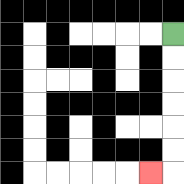{'start': '[7, 1]', 'end': '[6, 7]', 'path_directions': 'D,D,D,D,D,D,L', 'path_coordinates': '[[7, 1], [7, 2], [7, 3], [7, 4], [7, 5], [7, 6], [7, 7], [6, 7]]'}